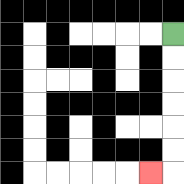{'start': '[7, 1]', 'end': '[6, 7]', 'path_directions': 'D,D,D,D,D,D,L', 'path_coordinates': '[[7, 1], [7, 2], [7, 3], [7, 4], [7, 5], [7, 6], [7, 7], [6, 7]]'}